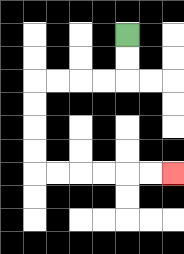{'start': '[5, 1]', 'end': '[7, 7]', 'path_directions': 'D,D,L,L,L,L,D,D,D,D,R,R,R,R,R,R', 'path_coordinates': '[[5, 1], [5, 2], [5, 3], [4, 3], [3, 3], [2, 3], [1, 3], [1, 4], [1, 5], [1, 6], [1, 7], [2, 7], [3, 7], [4, 7], [5, 7], [6, 7], [7, 7]]'}